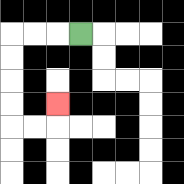{'start': '[3, 1]', 'end': '[2, 4]', 'path_directions': 'L,L,L,D,D,D,D,R,R,U', 'path_coordinates': '[[3, 1], [2, 1], [1, 1], [0, 1], [0, 2], [0, 3], [0, 4], [0, 5], [1, 5], [2, 5], [2, 4]]'}